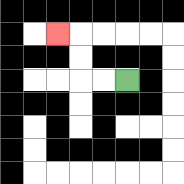{'start': '[5, 3]', 'end': '[2, 1]', 'path_directions': 'L,L,U,U,L', 'path_coordinates': '[[5, 3], [4, 3], [3, 3], [3, 2], [3, 1], [2, 1]]'}